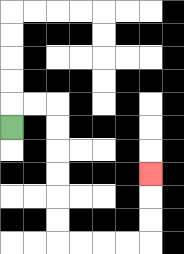{'start': '[0, 5]', 'end': '[6, 7]', 'path_directions': 'U,R,R,D,D,D,D,D,D,R,R,R,R,U,U,U', 'path_coordinates': '[[0, 5], [0, 4], [1, 4], [2, 4], [2, 5], [2, 6], [2, 7], [2, 8], [2, 9], [2, 10], [3, 10], [4, 10], [5, 10], [6, 10], [6, 9], [6, 8], [6, 7]]'}